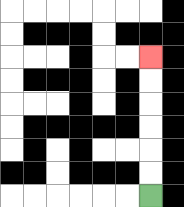{'start': '[6, 8]', 'end': '[6, 2]', 'path_directions': 'U,U,U,U,U,U', 'path_coordinates': '[[6, 8], [6, 7], [6, 6], [6, 5], [6, 4], [6, 3], [6, 2]]'}